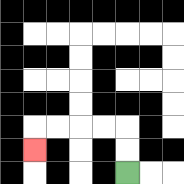{'start': '[5, 7]', 'end': '[1, 6]', 'path_directions': 'U,U,L,L,L,L,D', 'path_coordinates': '[[5, 7], [5, 6], [5, 5], [4, 5], [3, 5], [2, 5], [1, 5], [1, 6]]'}